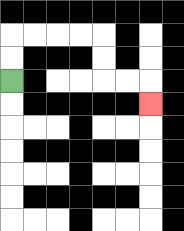{'start': '[0, 3]', 'end': '[6, 4]', 'path_directions': 'U,U,R,R,R,R,D,D,R,R,D', 'path_coordinates': '[[0, 3], [0, 2], [0, 1], [1, 1], [2, 1], [3, 1], [4, 1], [4, 2], [4, 3], [5, 3], [6, 3], [6, 4]]'}